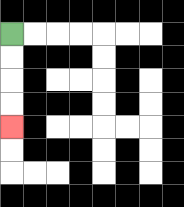{'start': '[0, 1]', 'end': '[0, 5]', 'path_directions': 'D,D,D,D', 'path_coordinates': '[[0, 1], [0, 2], [0, 3], [0, 4], [0, 5]]'}